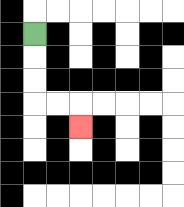{'start': '[1, 1]', 'end': '[3, 5]', 'path_directions': 'D,D,D,R,R,D', 'path_coordinates': '[[1, 1], [1, 2], [1, 3], [1, 4], [2, 4], [3, 4], [3, 5]]'}